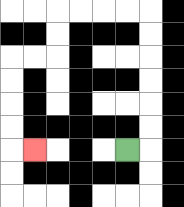{'start': '[5, 6]', 'end': '[1, 6]', 'path_directions': 'R,U,U,U,U,U,U,L,L,L,L,D,D,L,L,D,D,D,D,R', 'path_coordinates': '[[5, 6], [6, 6], [6, 5], [6, 4], [6, 3], [6, 2], [6, 1], [6, 0], [5, 0], [4, 0], [3, 0], [2, 0], [2, 1], [2, 2], [1, 2], [0, 2], [0, 3], [0, 4], [0, 5], [0, 6], [1, 6]]'}